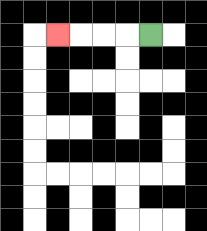{'start': '[6, 1]', 'end': '[2, 1]', 'path_directions': 'L,L,L,L', 'path_coordinates': '[[6, 1], [5, 1], [4, 1], [3, 1], [2, 1]]'}